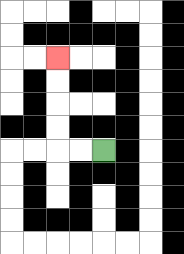{'start': '[4, 6]', 'end': '[2, 2]', 'path_directions': 'L,L,U,U,U,U', 'path_coordinates': '[[4, 6], [3, 6], [2, 6], [2, 5], [2, 4], [2, 3], [2, 2]]'}